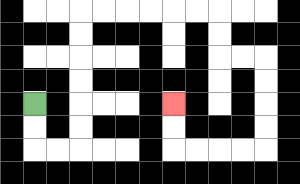{'start': '[1, 4]', 'end': '[7, 4]', 'path_directions': 'D,D,R,R,U,U,U,U,U,U,R,R,R,R,R,R,D,D,R,R,D,D,D,D,L,L,L,L,U,U', 'path_coordinates': '[[1, 4], [1, 5], [1, 6], [2, 6], [3, 6], [3, 5], [3, 4], [3, 3], [3, 2], [3, 1], [3, 0], [4, 0], [5, 0], [6, 0], [7, 0], [8, 0], [9, 0], [9, 1], [9, 2], [10, 2], [11, 2], [11, 3], [11, 4], [11, 5], [11, 6], [10, 6], [9, 6], [8, 6], [7, 6], [7, 5], [7, 4]]'}